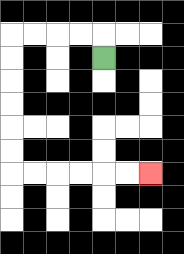{'start': '[4, 2]', 'end': '[6, 7]', 'path_directions': 'U,L,L,L,L,D,D,D,D,D,D,R,R,R,R,R,R', 'path_coordinates': '[[4, 2], [4, 1], [3, 1], [2, 1], [1, 1], [0, 1], [0, 2], [0, 3], [0, 4], [0, 5], [0, 6], [0, 7], [1, 7], [2, 7], [3, 7], [4, 7], [5, 7], [6, 7]]'}